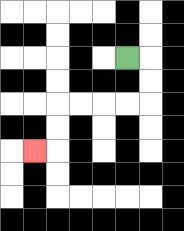{'start': '[5, 2]', 'end': '[1, 6]', 'path_directions': 'R,D,D,L,L,L,L,D,D,L', 'path_coordinates': '[[5, 2], [6, 2], [6, 3], [6, 4], [5, 4], [4, 4], [3, 4], [2, 4], [2, 5], [2, 6], [1, 6]]'}